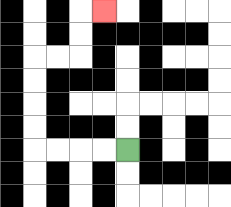{'start': '[5, 6]', 'end': '[4, 0]', 'path_directions': 'L,L,L,L,U,U,U,U,R,R,U,U,R', 'path_coordinates': '[[5, 6], [4, 6], [3, 6], [2, 6], [1, 6], [1, 5], [1, 4], [1, 3], [1, 2], [2, 2], [3, 2], [3, 1], [3, 0], [4, 0]]'}